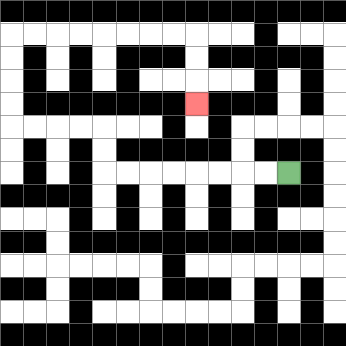{'start': '[12, 7]', 'end': '[8, 4]', 'path_directions': 'L,L,L,L,L,L,L,L,U,U,L,L,L,L,U,U,U,U,R,R,R,R,R,R,R,R,D,D,D', 'path_coordinates': '[[12, 7], [11, 7], [10, 7], [9, 7], [8, 7], [7, 7], [6, 7], [5, 7], [4, 7], [4, 6], [4, 5], [3, 5], [2, 5], [1, 5], [0, 5], [0, 4], [0, 3], [0, 2], [0, 1], [1, 1], [2, 1], [3, 1], [4, 1], [5, 1], [6, 1], [7, 1], [8, 1], [8, 2], [8, 3], [8, 4]]'}